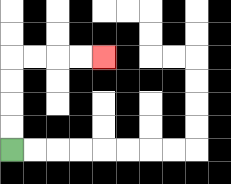{'start': '[0, 6]', 'end': '[4, 2]', 'path_directions': 'U,U,U,U,R,R,R,R', 'path_coordinates': '[[0, 6], [0, 5], [0, 4], [0, 3], [0, 2], [1, 2], [2, 2], [3, 2], [4, 2]]'}